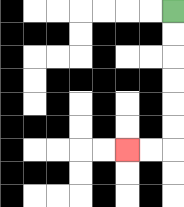{'start': '[7, 0]', 'end': '[5, 6]', 'path_directions': 'D,D,D,D,D,D,L,L', 'path_coordinates': '[[7, 0], [7, 1], [7, 2], [7, 3], [7, 4], [7, 5], [7, 6], [6, 6], [5, 6]]'}